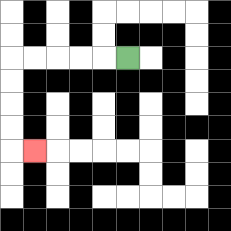{'start': '[5, 2]', 'end': '[1, 6]', 'path_directions': 'L,L,L,L,L,D,D,D,D,R', 'path_coordinates': '[[5, 2], [4, 2], [3, 2], [2, 2], [1, 2], [0, 2], [0, 3], [0, 4], [0, 5], [0, 6], [1, 6]]'}